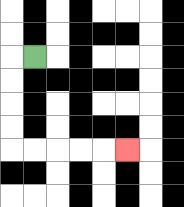{'start': '[1, 2]', 'end': '[5, 6]', 'path_directions': 'L,D,D,D,D,R,R,R,R,R', 'path_coordinates': '[[1, 2], [0, 2], [0, 3], [0, 4], [0, 5], [0, 6], [1, 6], [2, 6], [3, 6], [4, 6], [5, 6]]'}